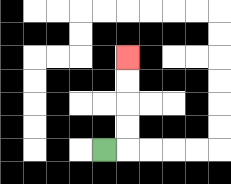{'start': '[4, 6]', 'end': '[5, 2]', 'path_directions': 'R,U,U,U,U', 'path_coordinates': '[[4, 6], [5, 6], [5, 5], [5, 4], [5, 3], [5, 2]]'}